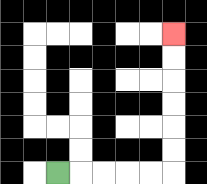{'start': '[2, 7]', 'end': '[7, 1]', 'path_directions': 'R,R,R,R,R,U,U,U,U,U,U', 'path_coordinates': '[[2, 7], [3, 7], [4, 7], [5, 7], [6, 7], [7, 7], [7, 6], [7, 5], [7, 4], [7, 3], [7, 2], [7, 1]]'}